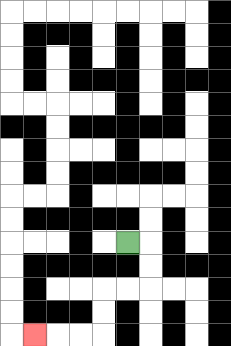{'start': '[5, 10]', 'end': '[1, 14]', 'path_directions': 'R,D,D,L,L,D,D,L,L,L', 'path_coordinates': '[[5, 10], [6, 10], [6, 11], [6, 12], [5, 12], [4, 12], [4, 13], [4, 14], [3, 14], [2, 14], [1, 14]]'}